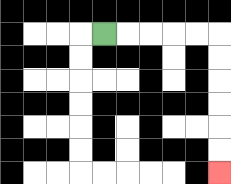{'start': '[4, 1]', 'end': '[9, 7]', 'path_directions': 'R,R,R,R,R,D,D,D,D,D,D', 'path_coordinates': '[[4, 1], [5, 1], [6, 1], [7, 1], [8, 1], [9, 1], [9, 2], [9, 3], [9, 4], [9, 5], [9, 6], [9, 7]]'}